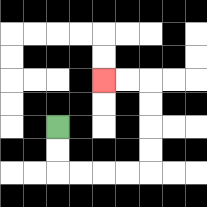{'start': '[2, 5]', 'end': '[4, 3]', 'path_directions': 'D,D,R,R,R,R,U,U,U,U,L,L', 'path_coordinates': '[[2, 5], [2, 6], [2, 7], [3, 7], [4, 7], [5, 7], [6, 7], [6, 6], [6, 5], [6, 4], [6, 3], [5, 3], [4, 3]]'}